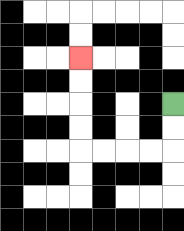{'start': '[7, 4]', 'end': '[3, 2]', 'path_directions': 'D,D,L,L,L,L,U,U,U,U', 'path_coordinates': '[[7, 4], [7, 5], [7, 6], [6, 6], [5, 6], [4, 6], [3, 6], [3, 5], [3, 4], [3, 3], [3, 2]]'}